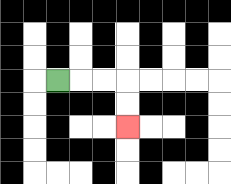{'start': '[2, 3]', 'end': '[5, 5]', 'path_directions': 'R,R,R,D,D', 'path_coordinates': '[[2, 3], [3, 3], [4, 3], [5, 3], [5, 4], [5, 5]]'}